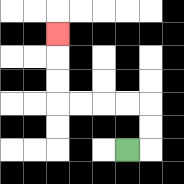{'start': '[5, 6]', 'end': '[2, 1]', 'path_directions': 'R,U,U,L,L,L,L,U,U,U', 'path_coordinates': '[[5, 6], [6, 6], [6, 5], [6, 4], [5, 4], [4, 4], [3, 4], [2, 4], [2, 3], [2, 2], [2, 1]]'}